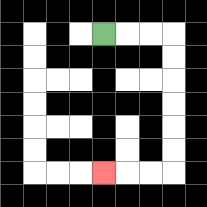{'start': '[4, 1]', 'end': '[4, 7]', 'path_directions': 'R,R,R,D,D,D,D,D,D,L,L,L', 'path_coordinates': '[[4, 1], [5, 1], [6, 1], [7, 1], [7, 2], [7, 3], [7, 4], [7, 5], [7, 6], [7, 7], [6, 7], [5, 7], [4, 7]]'}